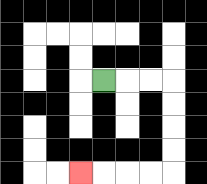{'start': '[4, 3]', 'end': '[3, 7]', 'path_directions': 'R,R,R,D,D,D,D,L,L,L,L', 'path_coordinates': '[[4, 3], [5, 3], [6, 3], [7, 3], [7, 4], [7, 5], [7, 6], [7, 7], [6, 7], [5, 7], [4, 7], [3, 7]]'}